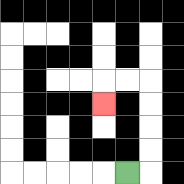{'start': '[5, 7]', 'end': '[4, 4]', 'path_directions': 'R,U,U,U,U,L,L,D', 'path_coordinates': '[[5, 7], [6, 7], [6, 6], [6, 5], [6, 4], [6, 3], [5, 3], [4, 3], [4, 4]]'}